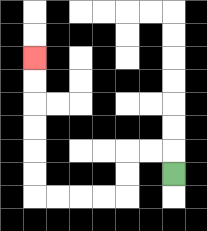{'start': '[7, 7]', 'end': '[1, 2]', 'path_directions': 'U,L,L,D,D,L,L,L,L,U,U,U,U,U,U', 'path_coordinates': '[[7, 7], [7, 6], [6, 6], [5, 6], [5, 7], [5, 8], [4, 8], [3, 8], [2, 8], [1, 8], [1, 7], [1, 6], [1, 5], [1, 4], [1, 3], [1, 2]]'}